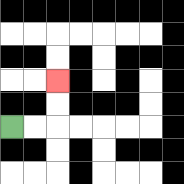{'start': '[0, 5]', 'end': '[2, 3]', 'path_directions': 'R,R,U,U', 'path_coordinates': '[[0, 5], [1, 5], [2, 5], [2, 4], [2, 3]]'}